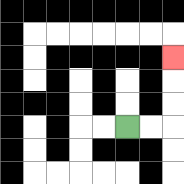{'start': '[5, 5]', 'end': '[7, 2]', 'path_directions': 'R,R,U,U,U', 'path_coordinates': '[[5, 5], [6, 5], [7, 5], [7, 4], [7, 3], [7, 2]]'}